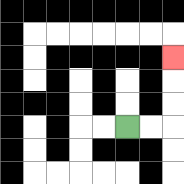{'start': '[5, 5]', 'end': '[7, 2]', 'path_directions': 'R,R,U,U,U', 'path_coordinates': '[[5, 5], [6, 5], [7, 5], [7, 4], [7, 3], [7, 2]]'}